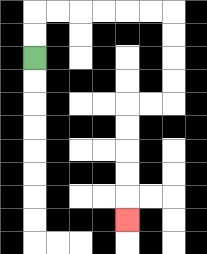{'start': '[1, 2]', 'end': '[5, 9]', 'path_directions': 'U,U,R,R,R,R,R,R,D,D,D,D,L,L,D,D,D,D,D', 'path_coordinates': '[[1, 2], [1, 1], [1, 0], [2, 0], [3, 0], [4, 0], [5, 0], [6, 0], [7, 0], [7, 1], [7, 2], [7, 3], [7, 4], [6, 4], [5, 4], [5, 5], [5, 6], [5, 7], [5, 8], [5, 9]]'}